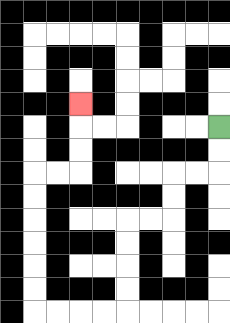{'start': '[9, 5]', 'end': '[3, 4]', 'path_directions': 'D,D,L,L,D,D,L,L,D,D,D,D,L,L,L,L,U,U,U,U,U,U,R,R,U,U,U', 'path_coordinates': '[[9, 5], [9, 6], [9, 7], [8, 7], [7, 7], [7, 8], [7, 9], [6, 9], [5, 9], [5, 10], [5, 11], [5, 12], [5, 13], [4, 13], [3, 13], [2, 13], [1, 13], [1, 12], [1, 11], [1, 10], [1, 9], [1, 8], [1, 7], [2, 7], [3, 7], [3, 6], [3, 5], [3, 4]]'}